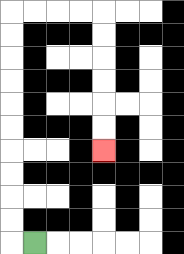{'start': '[1, 10]', 'end': '[4, 6]', 'path_directions': 'L,U,U,U,U,U,U,U,U,U,U,R,R,R,R,D,D,D,D,D,D', 'path_coordinates': '[[1, 10], [0, 10], [0, 9], [0, 8], [0, 7], [0, 6], [0, 5], [0, 4], [0, 3], [0, 2], [0, 1], [0, 0], [1, 0], [2, 0], [3, 0], [4, 0], [4, 1], [4, 2], [4, 3], [4, 4], [4, 5], [4, 6]]'}